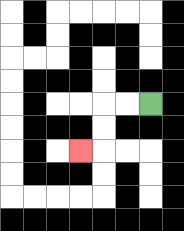{'start': '[6, 4]', 'end': '[3, 6]', 'path_directions': 'L,L,D,D,L', 'path_coordinates': '[[6, 4], [5, 4], [4, 4], [4, 5], [4, 6], [3, 6]]'}